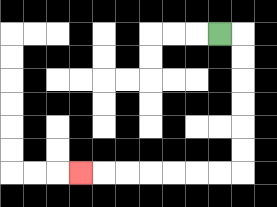{'start': '[9, 1]', 'end': '[3, 7]', 'path_directions': 'R,D,D,D,D,D,D,L,L,L,L,L,L,L', 'path_coordinates': '[[9, 1], [10, 1], [10, 2], [10, 3], [10, 4], [10, 5], [10, 6], [10, 7], [9, 7], [8, 7], [7, 7], [6, 7], [5, 7], [4, 7], [3, 7]]'}